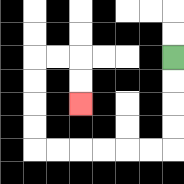{'start': '[7, 2]', 'end': '[3, 4]', 'path_directions': 'D,D,D,D,L,L,L,L,L,L,U,U,U,U,R,R,D,D', 'path_coordinates': '[[7, 2], [7, 3], [7, 4], [7, 5], [7, 6], [6, 6], [5, 6], [4, 6], [3, 6], [2, 6], [1, 6], [1, 5], [1, 4], [1, 3], [1, 2], [2, 2], [3, 2], [3, 3], [3, 4]]'}